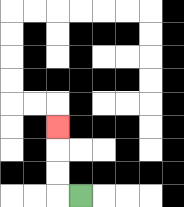{'start': '[3, 8]', 'end': '[2, 5]', 'path_directions': 'L,U,U,U', 'path_coordinates': '[[3, 8], [2, 8], [2, 7], [2, 6], [2, 5]]'}